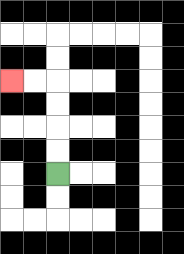{'start': '[2, 7]', 'end': '[0, 3]', 'path_directions': 'U,U,U,U,L,L', 'path_coordinates': '[[2, 7], [2, 6], [2, 5], [2, 4], [2, 3], [1, 3], [0, 3]]'}